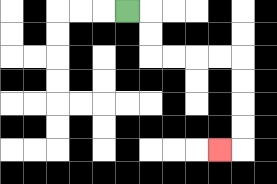{'start': '[5, 0]', 'end': '[9, 6]', 'path_directions': 'R,D,D,R,R,R,R,D,D,D,D,L', 'path_coordinates': '[[5, 0], [6, 0], [6, 1], [6, 2], [7, 2], [8, 2], [9, 2], [10, 2], [10, 3], [10, 4], [10, 5], [10, 6], [9, 6]]'}